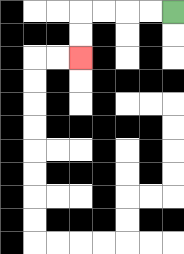{'start': '[7, 0]', 'end': '[3, 2]', 'path_directions': 'L,L,L,L,D,D', 'path_coordinates': '[[7, 0], [6, 0], [5, 0], [4, 0], [3, 0], [3, 1], [3, 2]]'}